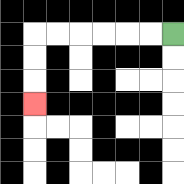{'start': '[7, 1]', 'end': '[1, 4]', 'path_directions': 'L,L,L,L,L,L,D,D,D', 'path_coordinates': '[[7, 1], [6, 1], [5, 1], [4, 1], [3, 1], [2, 1], [1, 1], [1, 2], [1, 3], [1, 4]]'}